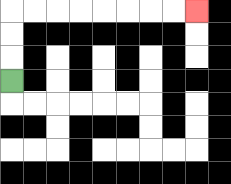{'start': '[0, 3]', 'end': '[8, 0]', 'path_directions': 'U,U,U,R,R,R,R,R,R,R,R', 'path_coordinates': '[[0, 3], [0, 2], [0, 1], [0, 0], [1, 0], [2, 0], [3, 0], [4, 0], [5, 0], [6, 0], [7, 0], [8, 0]]'}